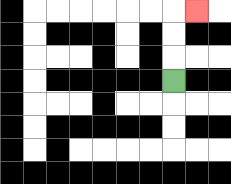{'start': '[7, 3]', 'end': '[8, 0]', 'path_directions': 'U,U,U,R', 'path_coordinates': '[[7, 3], [7, 2], [7, 1], [7, 0], [8, 0]]'}